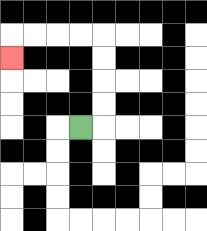{'start': '[3, 5]', 'end': '[0, 2]', 'path_directions': 'R,U,U,U,U,L,L,L,L,D', 'path_coordinates': '[[3, 5], [4, 5], [4, 4], [4, 3], [4, 2], [4, 1], [3, 1], [2, 1], [1, 1], [0, 1], [0, 2]]'}